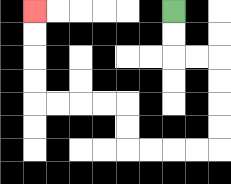{'start': '[7, 0]', 'end': '[1, 0]', 'path_directions': 'D,D,R,R,D,D,D,D,L,L,L,L,U,U,L,L,L,L,U,U,U,U', 'path_coordinates': '[[7, 0], [7, 1], [7, 2], [8, 2], [9, 2], [9, 3], [9, 4], [9, 5], [9, 6], [8, 6], [7, 6], [6, 6], [5, 6], [5, 5], [5, 4], [4, 4], [3, 4], [2, 4], [1, 4], [1, 3], [1, 2], [1, 1], [1, 0]]'}